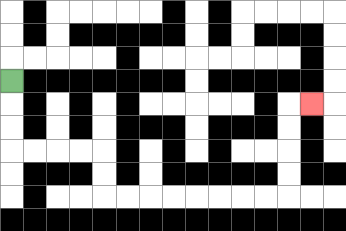{'start': '[0, 3]', 'end': '[13, 4]', 'path_directions': 'D,D,D,R,R,R,R,D,D,R,R,R,R,R,R,R,R,U,U,U,U,R', 'path_coordinates': '[[0, 3], [0, 4], [0, 5], [0, 6], [1, 6], [2, 6], [3, 6], [4, 6], [4, 7], [4, 8], [5, 8], [6, 8], [7, 8], [8, 8], [9, 8], [10, 8], [11, 8], [12, 8], [12, 7], [12, 6], [12, 5], [12, 4], [13, 4]]'}